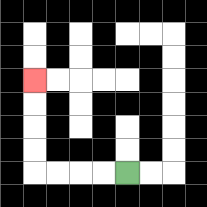{'start': '[5, 7]', 'end': '[1, 3]', 'path_directions': 'L,L,L,L,U,U,U,U', 'path_coordinates': '[[5, 7], [4, 7], [3, 7], [2, 7], [1, 7], [1, 6], [1, 5], [1, 4], [1, 3]]'}